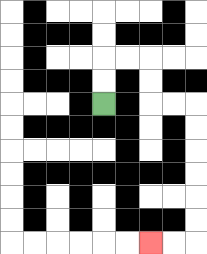{'start': '[4, 4]', 'end': '[6, 10]', 'path_directions': 'U,U,R,R,D,D,R,R,D,D,D,D,D,D,L,L', 'path_coordinates': '[[4, 4], [4, 3], [4, 2], [5, 2], [6, 2], [6, 3], [6, 4], [7, 4], [8, 4], [8, 5], [8, 6], [8, 7], [8, 8], [8, 9], [8, 10], [7, 10], [6, 10]]'}